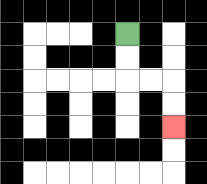{'start': '[5, 1]', 'end': '[7, 5]', 'path_directions': 'D,D,R,R,D,D', 'path_coordinates': '[[5, 1], [5, 2], [5, 3], [6, 3], [7, 3], [7, 4], [7, 5]]'}